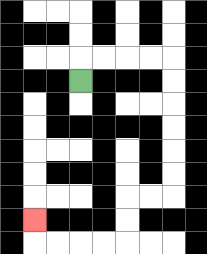{'start': '[3, 3]', 'end': '[1, 9]', 'path_directions': 'U,R,R,R,R,D,D,D,D,D,D,L,L,D,D,L,L,L,L,U', 'path_coordinates': '[[3, 3], [3, 2], [4, 2], [5, 2], [6, 2], [7, 2], [7, 3], [7, 4], [7, 5], [7, 6], [7, 7], [7, 8], [6, 8], [5, 8], [5, 9], [5, 10], [4, 10], [3, 10], [2, 10], [1, 10], [1, 9]]'}